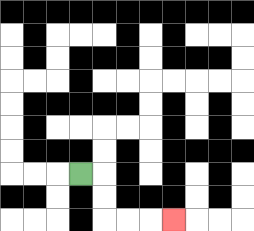{'start': '[3, 7]', 'end': '[7, 9]', 'path_directions': 'R,D,D,R,R,R', 'path_coordinates': '[[3, 7], [4, 7], [4, 8], [4, 9], [5, 9], [6, 9], [7, 9]]'}